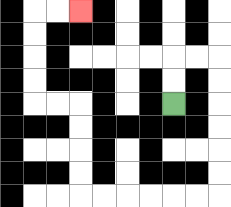{'start': '[7, 4]', 'end': '[3, 0]', 'path_directions': 'U,U,R,R,D,D,D,D,D,D,L,L,L,L,L,L,U,U,U,U,L,L,U,U,U,U,R,R', 'path_coordinates': '[[7, 4], [7, 3], [7, 2], [8, 2], [9, 2], [9, 3], [9, 4], [9, 5], [9, 6], [9, 7], [9, 8], [8, 8], [7, 8], [6, 8], [5, 8], [4, 8], [3, 8], [3, 7], [3, 6], [3, 5], [3, 4], [2, 4], [1, 4], [1, 3], [1, 2], [1, 1], [1, 0], [2, 0], [3, 0]]'}